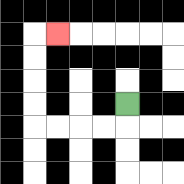{'start': '[5, 4]', 'end': '[2, 1]', 'path_directions': 'D,L,L,L,L,U,U,U,U,R', 'path_coordinates': '[[5, 4], [5, 5], [4, 5], [3, 5], [2, 5], [1, 5], [1, 4], [1, 3], [1, 2], [1, 1], [2, 1]]'}